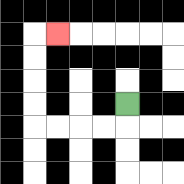{'start': '[5, 4]', 'end': '[2, 1]', 'path_directions': 'D,L,L,L,L,U,U,U,U,R', 'path_coordinates': '[[5, 4], [5, 5], [4, 5], [3, 5], [2, 5], [1, 5], [1, 4], [1, 3], [1, 2], [1, 1], [2, 1]]'}